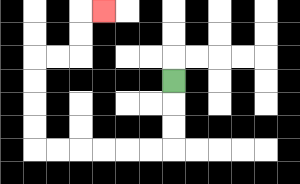{'start': '[7, 3]', 'end': '[4, 0]', 'path_directions': 'D,D,D,L,L,L,L,L,L,U,U,U,U,R,R,U,U,R', 'path_coordinates': '[[7, 3], [7, 4], [7, 5], [7, 6], [6, 6], [5, 6], [4, 6], [3, 6], [2, 6], [1, 6], [1, 5], [1, 4], [1, 3], [1, 2], [2, 2], [3, 2], [3, 1], [3, 0], [4, 0]]'}